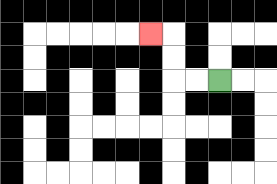{'start': '[9, 3]', 'end': '[6, 1]', 'path_directions': 'L,L,U,U,L', 'path_coordinates': '[[9, 3], [8, 3], [7, 3], [7, 2], [7, 1], [6, 1]]'}